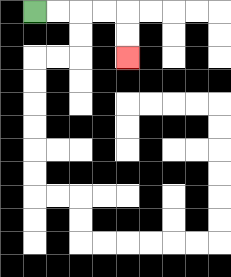{'start': '[1, 0]', 'end': '[5, 2]', 'path_directions': 'R,R,R,R,D,D', 'path_coordinates': '[[1, 0], [2, 0], [3, 0], [4, 0], [5, 0], [5, 1], [5, 2]]'}